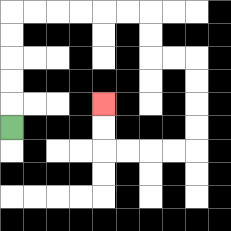{'start': '[0, 5]', 'end': '[4, 4]', 'path_directions': 'U,U,U,U,U,R,R,R,R,R,R,D,D,R,R,D,D,D,D,L,L,L,L,U,U', 'path_coordinates': '[[0, 5], [0, 4], [0, 3], [0, 2], [0, 1], [0, 0], [1, 0], [2, 0], [3, 0], [4, 0], [5, 0], [6, 0], [6, 1], [6, 2], [7, 2], [8, 2], [8, 3], [8, 4], [8, 5], [8, 6], [7, 6], [6, 6], [5, 6], [4, 6], [4, 5], [4, 4]]'}